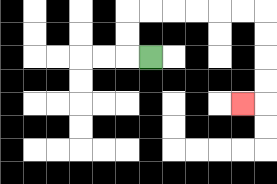{'start': '[6, 2]', 'end': '[10, 4]', 'path_directions': 'L,U,U,R,R,R,R,R,R,D,D,D,D,L', 'path_coordinates': '[[6, 2], [5, 2], [5, 1], [5, 0], [6, 0], [7, 0], [8, 0], [9, 0], [10, 0], [11, 0], [11, 1], [11, 2], [11, 3], [11, 4], [10, 4]]'}